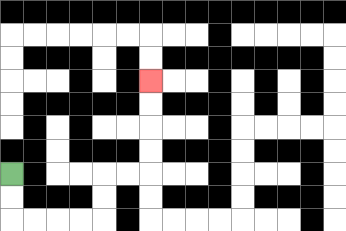{'start': '[0, 7]', 'end': '[6, 3]', 'path_directions': 'D,D,R,R,R,R,U,U,R,R,U,U,U,U', 'path_coordinates': '[[0, 7], [0, 8], [0, 9], [1, 9], [2, 9], [3, 9], [4, 9], [4, 8], [4, 7], [5, 7], [6, 7], [6, 6], [6, 5], [6, 4], [6, 3]]'}